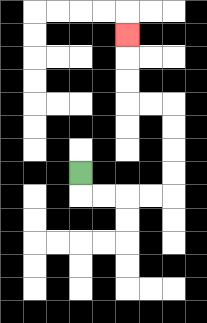{'start': '[3, 7]', 'end': '[5, 1]', 'path_directions': 'D,R,R,R,R,U,U,U,U,L,L,U,U,U', 'path_coordinates': '[[3, 7], [3, 8], [4, 8], [5, 8], [6, 8], [7, 8], [7, 7], [7, 6], [7, 5], [7, 4], [6, 4], [5, 4], [5, 3], [5, 2], [5, 1]]'}